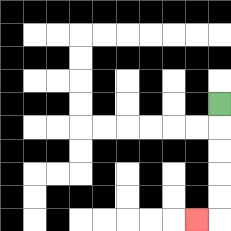{'start': '[9, 4]', 'end': '[8, 9]', 'path_directions': 'D,D,D,D,D,L', 'path_coordinates': '[[9, 4], [9, 5], [9, 6], [9, 7], [9, 8], [9, 9], [8, 9]]'}